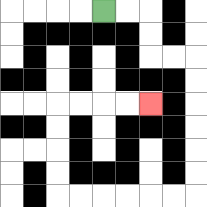{'start': '[4, 0]', 'end': '[6, 4]', 'path_directions': 'R,R,D,D,R,R,D,D,D,D,D,D,L,L,L,L,L,L,U,U,U,U,R,R,R,R', 'path_coordinates': '[[4, 0], [5, 0], [6, 0], [6, 1], [6, 2], [7, 2], [8, 2], [8, 3], [8, 4], [8, 5], [8, 6], [8, 7], [8, 8], [7, 8], [6, 8], [5, 8], [4, 8], [3, 8], [2, 8], [2, 7], [2, 6], [2, 5], [2, 4], [3, 4], [4, 4], [5, 4], [6, 4]]'}